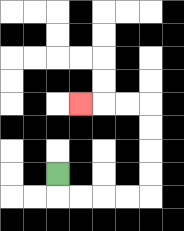{'start': '[2, 7]', 'end': '[3, 4]', 'path_directions': 'D,R,R,R,R,U,U,U,U,L,L,L', 'path_coordinates': '[[2, 7], [2, 8], [3, 8], [4, 8], [5, 8], [6, 8], [6, 7], [6, 6], [6, 5], [6, 4], [5, 4], [4, 4], [3, 4]]'}